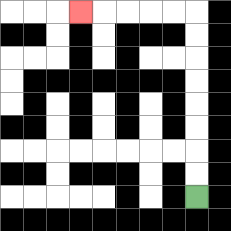{'start': '[8, 8]', 'end': '[3, 0]', 'path_directions': 'U,U,U,U,U,U,U,U,L,L,L,L,L', 'path_coordinates': '[[8, 8], [8, 7], [8, 6], [8, 5], [8, 4], [8, 3], [8, 2], [8, 1], [8, 0], [7, 0], [6, 0], [5, 0], [4, 0], [3, 0]]'}